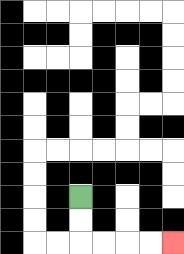{'start': '[3, 8]', 'end': '[7, 10]', 'path_directions': 'D,D,R,R,R,R', 'path_coordinates': '[[3, 8], [3, 9], [3, 10], [4, 10], [5, 10], [6, 10], [7, 10]]'}